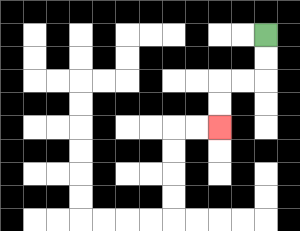{'start': '[11, 1]', 'end': '[9, 5]', 'path_directions': 'D,D,L,L,D,D', 'path_coordinates': '[[11, 1], [11, 2], [11, 3], [10, 3], [9, 3], [9, 4], [9, 5]]'}